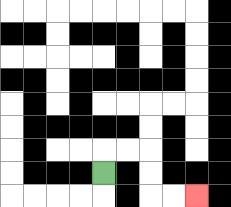{'start': '[4, 7]', 'end': '[8, 8]', 'path_directions': 'U,R,R,D,D,R,R', 'path_coordinates': '[[4, 7], [4, 6], [5, 6], [6, 6], [6, 7], [6, 8], [7, 8], [8, 8]]'}